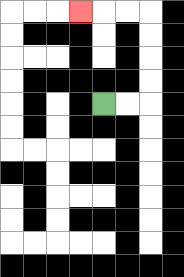{'start': '[4, 4]', 'end': '[3, 0]', 'path_directions': 'R,R,U,U,U,U,L,L,L', 'path_coordinates': '[[4, 4], [5, 4], [6, 4], [6, 3], [6, 2], [6, 1], [6, 0], [5, 0], [4, 0], [3, 0]]'}